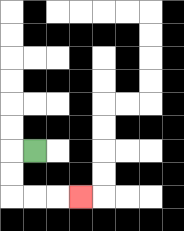{'start': '[1, 6]', 'end': '[3, 8]', 'path_directions': 'L,D,D,R,R,R', 'path_coordinates': '[[1, 6], [0, 6], [0, 7], [0, 8], [1, 8], [2, 8], [3, 8]]'}